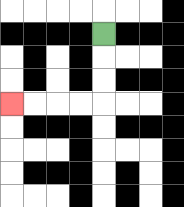{'start': '[4, 1]', 'end': '[0, 4]', 'path_directions': 'D,D,D,L,L,L,L', 'path_coordinates': '[[4, 1], [4, 2], [4, 3], [4, 4], [3, 4], [2, 4], [1, 4], [0, 4]]'}